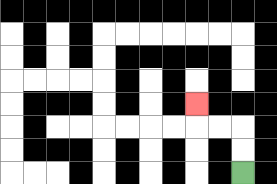{'start': '[10, 7]', 'end': '[8, 4]', 'path_directions': 'U,U,L,L,U', 'path_coordinates': '[[10, 7], [10, 6], [10, 5], [9, 5], [8, 5], [8, 4]]'}